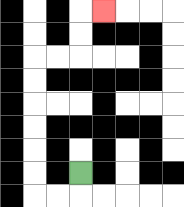{'start': '[3, 7]', 'end': '[4, 0]', 'path_directions': 'D,L,L,U,U,U,U,U,U,R,R,U,U,R', 'path_coordinates': '[[3, 7], [3, 8], [2, 8], [1, 8], [1, 7], [1, 6], [1, 5], [1, 4], [1, 3], [1, 2], [2, 2], [3, 2], [3, 1], [3, 0], [4, 0]]'}